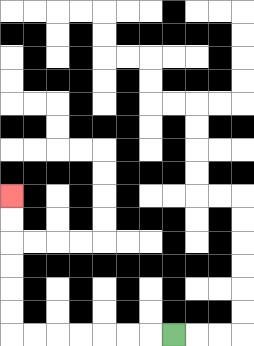{'start': '[7, 14]', 'end': '[0, 8]', 'path_directions': 'L,L,L,L,L,L,L,U,U,U,U,U,U', 'path_coordinates': '[[7, 14], [6, 14], [5, 14], [4, 14], [3, 14], [2, 14], [1, 14], [0, 14], [0, 13], [0, 12], [0, 11], [0, 10], [0, 9], [0, 8]]'}